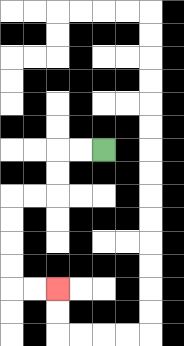{'start': '[4, 6]', 'end': '[2, 12]', 'path_directions': 'L,L,D,D,L,L,D,D,D,D,R,R', 'path_coordinates': '[[4, 6], [3, 6], [2, 6], [2, 7], [2, 8], [1, 8], [0, 8], [0, 9], [0, 10], [0, 11], [0, 12], [1, 12], [2, 12]]'}